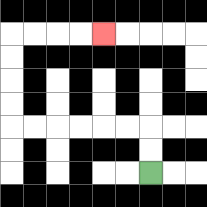{'start': '[6, 7]', 'end': '[4, 1]', 'path_directions': 'U,U,L,L,L,L,L,L,U,U,U,U,R,R,R,R', 'path_coordinates': '[[6, 7], [6, 6], [6, 5], [5, 5], [4, 5], [3, 5], [2, 5], [1, 5], [0, 5], [0, 4], [0, 3], [0, 2], [0, 1], [1, 1], [2, 1], [3, 1], [4, 1]]'}